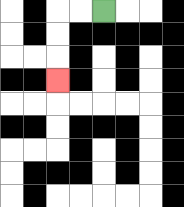{'start': '[4, 0]', 'end': '[2, 3]', 'path_directions': 'L,L,D,D,D', 'path_coordinates': '[[4, 0], [3, 0], [2, 0], [2, 1], [2, 2], [2, 3]]'}